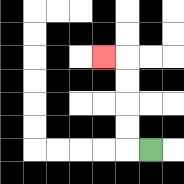{'start': '[6, 6]', 'end': '[4, 2]', 'path_directions': 'L,U,U,U,U,L', 'path_coordinates': '[[6, 6], [5, 6], [5, 5], [5, 4], [5, 3], [5, 2], [4, 2]]'}